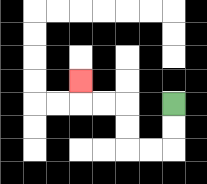{'start': '[7, 4]', 'end': '[3, 3]', 'path_directions': 'D,D,L,L,U,U,L,L,U', 'path_coordinates': '[[7, 4], [7, 5], [7, 6], [6, 6], [5, 6], [5, 5], [5, 4], [4, 4], [3, 4], [3, 3]]'}